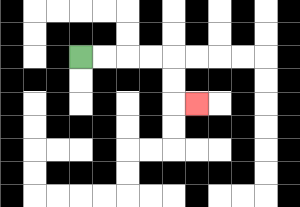{'start': '[3, 2]', 'end': '[8, 4]', 'path_directions': 'R,R,R,R,D,D,R', 'path_coordinates': '[[3, 2], [4, 2], [5, 2], [6, 2], [7, 2], [7, 3], [7, 4], [8, 4]]'}